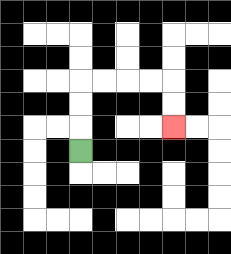{'start': '[3, 6]', 'end': '[7, 5]', 'path_directions': 'U,U,U,R,R,R,R,D,D', 'path_coordinates': '[[3, 6], [3, 5], [3, 4], [3, 3], [4, 3], [5, 3], [6, 3], [7, 3], [7, 4], [7, 5]]'}